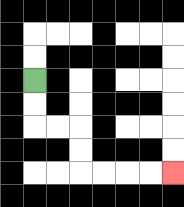{'start': '[1, 3]', 'end': '[7, 7]', 'path_directions': 'D,D,R,R,D,D,R,R,R,R', 'path_coordinates': '[[1, 3], [1, 4], [1, 5], [2, 5], [3, 5], [3, 6], [3, 7], [4, 7], [5, 7], [6, 7], [7, 7]]'}